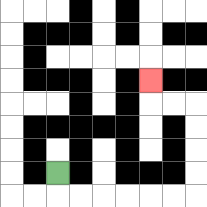{'start': '[2, 7]', 'end': '[6, 3]', 'path_directions': 'D,R,R,R,R,R,R,U,U,U,U,L,L,U', 'path_coordinates': '[[2, 7], [2, 8], [3, 8], [4, 8], [5, 8], [6, 8], [7, 8], [8, 8], [8, 7], [8, 6], [8, 5], [8, 4], [7, 4], [6, 4], [6, 3]]'}